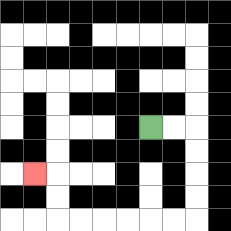{'start': '[6, 5]', 'end': '[1, 7]', 'path_directions': 'R,R,D,D,D,D,L,L,L,L,L,L,U,U,L', 'path_coordinates': '[[6, 5], [7, 5], [8, 5], [8, 6], [8, 7], [8, 8], [8, 9], [7, 9], [6, 9], [5, 9], [4, 9], [3, 9], [2, 9], [2, 8], [2, 7], [1, 7]]'}